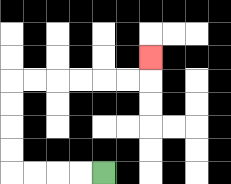{'start': '[4, 7]', 'end': '[6, 2]', 'path_directions': 'L,L,L,L,U,U,U,U,R,R,R,R,R,R,U', 'path_coordinates': '[[4, 7], [3, 7], [2, 7], [1, 7], [0, 7], [0, 6], [0, 5], [0, 4], [0, 3], [1, 3], [2, 3], [3, 3], [4, 3], [5, 3], [6, 3], [6, 2]]'}